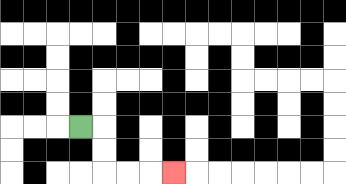{'start': '[3, 5]', 'end': '[7, 7]', 'path_directions': 'R,D,D,R,R,R', 'path_coordinates': '[[3, 5], [4, 5], [4, 6], [4, 7], [5, 7], [6, 7], [7, 7]]'}